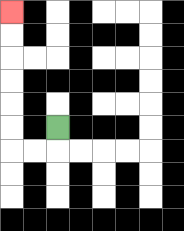{'start': '[2, 5]', 'end': '[0, 0]', 'path_directions': 'D,L,L,U,U,U,U,U,U', 'path_coordinates': '[[2, 5], [2, 6], [1, 6], [0, 6], [0, 5], [0, 4], [0, 3], [0, 2], [0, 1], [0, 0]]'}